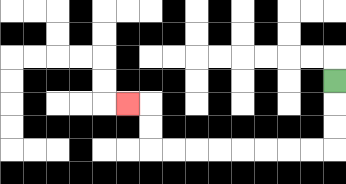{'start': '[14, 3]', 'end': '[5, 4]', 'path_directions': 'D,D,D,L,L,L,L,L,L,L,L,U,U,L', 'path_coordinates': '[[14, 3], [14, 4], [14, 5], [14, 6], [13, 6], [12, 6], [11, 6], [10, 6], [9, 6], [8, 6], [7, 6], [6, 6], [6, 5], [6, 4], [5, 4]]'}